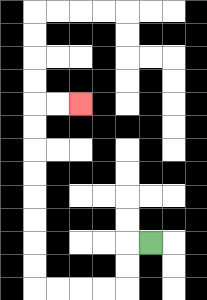{'start': '[6, 10]', 'end': '[3, 4]', 'path_directions': 'L,D,D,L,L,L,L,U,U,U,U,U,U,U,U,R,R', 'path_coordinates': '[[6, 10], [5, 10], [5, 11], [5, 12], [4, 12], [3, 12], [2, 12], [1, 12], [1, 11], [1, 10], [1, 9], [1, 8], [1, 7], [1, 6], [1, 5], [1, 4], [2, 4], [3, 4]]'}